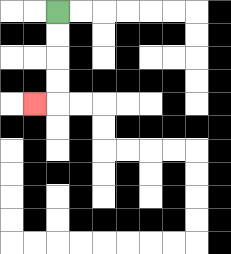{'start': '[2, 0]', 'end': '[1, 4]', 'path_directions': 'D,D,D,D,L', 'path_coordinates': '[[2, 0], [2, 1], [2, 2], [2, 3], [2, 4], [1, 4]]'}